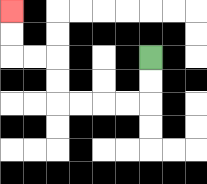{'start': '[6, 2]', 'end': '[0, 0]', 'path_directions': 'D,D,L,L,L,L,U,U,L,L,U,U', 'path_coordinates': '[[6, 2], [6, 3], [6, 4], [5, 4], [4, 4], [3, 4], [2, 4], [2, 3], [2, 2], [1, 2], [0, 2], [0, 1], [0, 0]]'}